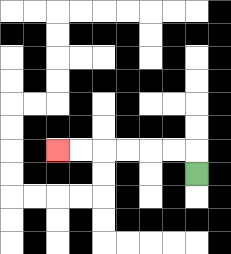{'start': '[8, 7]', 'end': '[2, 6]', 'path_directions': 'U,L,L,L,L,L,L', 'path_coordinates': '[[8, 7], [8, 6], [7, 6], [6, 6], [5, 6], [4, 6], [3, 6], [2, 6]]'}